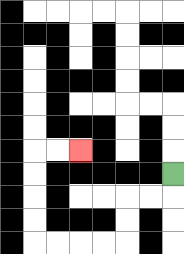{'start': '[7, 7]', 'end': '[3, 6]', 'path_directions': 'D,L,L,D,D,L,L,L,L,U,U,U,U,R,R', 'path_coordinates': '[[7, 7], [7, 8], [6, 8], [5, 8], [5, 9], [5, 10], [4, 10], [3, 10], [2, 10], [1, 10], [1, 9], [1, 8], [1, 7], [1, 6], [2, 6], [3, 6]]'}